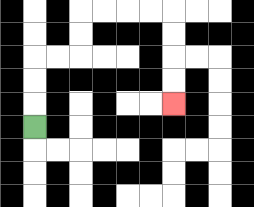{'start': '[1, 5]', 'end': '[7, 4]', 'path_directions': 'U,U,U,R,R,U,U,R,R,R,R,D,D,D,D', 'path_coordinates': '[[1, 5], [1, 4], [1, 3], [1, 2], [2, 2], [3, 2], [3, 1], [3, 0], [4, 0], [5, 0], [6, 0], [7, 0], [7, 1], [7, 2], [7, 3], [7, 4]]'}